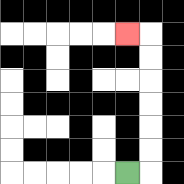{'start': '[5, 7]', 'end': '[5, 1]', 'path_directions': 'R,U,U,U,U,U,U,L', 'path_coordinates': '[[5, 7], [6, 7], [6, 6], [6, 5], [6, 4], [6, 3], [6, 2], [6, 1], [5, 1]]'}